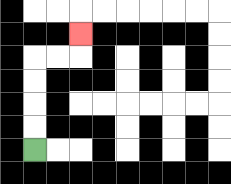{'start': '[1, 6]', 'end': '[3, 1]', 'path_directions': 'U,U,U,U,R,R,U', 'path_coordinates': '[[1, 6], [1, 5], [1, 4], [1, 3], [1, 2], [2, 2], [3, 2], [3, 1]]'}